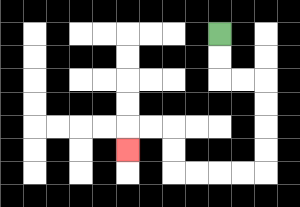{'start': '[9, 1]', 'end': '[5, 6]', 'path_directions': 'D,D,R,R,D,D,D,D,L,L,L,L,U,U,L,L,D', 'path_coordinates': '[[9, 1], [9, 2], [9, 3], [10, 3], [11, 3], [11, 4], [11, 5], [11, 6], [11, 7], [10, 7], [9, 7], [8, 7], [7, 7], [7, 6], [7, 5], [6, 5], [5, 5], [5, 6]]'}